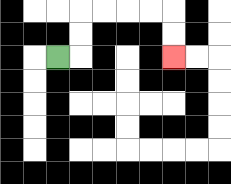{'start': '[2, 2]', 'end': '[7, 2]', 'path_directions': 'R,U,U,R,R,R,R,D,D', 'path_coordinates': '[[2, 2], [3, 2], [3, 1], [3, 0], [4, 0], [5, 0], [6, 0], [7, 0], [7, 1], [7, 2]]'}